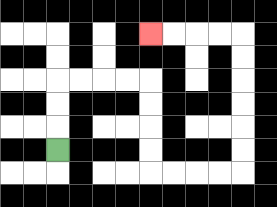{'start': '[2, 6]', 'end': '[6, 1]', 'path_directions': 'U,U,U,R,R,R,R,D,D,D,D,R,R,R,R,U,U,U,U,U,U,L,L,L,L', 'path_coordinates': '[[2, 6], [2, 5], [2, 4], [2, 3], [3, 3], [4, 3], [5, 3], [6, 3], [6, 4], [6, 5], [6, 6], [6, 7], [7, 7], [8, 7], [9, 7], [10, 7], [10, 6], [10, 5], [10, 4], [10, 3], [10, 2], [10, 1], [9, 1], [8, 1], [7, 1], [6, 1]]'}